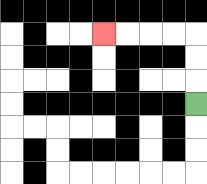{'start': '[8, 4]', 'end': '[4, 1]', 'path_directions': 'U,U,U,L,L,L,L', 'path_coordinates': '[[8, 4], [8, 3], [8, 2], [8, 1], [7, 1], [6, 1], [5, 1], [4, 1]]'}